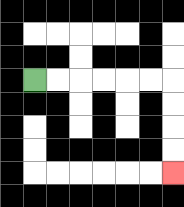{'start': '[1, 3]', 'end': '[7, 7]', 'path_directions': 'R,R,R,R,R,R,D,D,D,D', 'path_coordinates': '[[1, 3], [2, 3], [3, 3], [4, 3], [5, 3], [6, 3], [7, 3], [7, 4], [7, 5], [7, 6], [7, 7]]'}